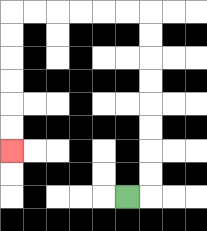{'start': '[5, 8]', 'end': '[0, 6]', 'path_directions': 'R,U,U,U,U,U,U,U,U,L,L,L,L,L,L,D,D,D,D,D,D', 'path_coordinates': '[[5, 8], [6, 8], [6, 7], [6, 6], [6, 5], [6, 4], [6, 3], [6, 2], [6, 1], [6, 0], [5, 0], [4, 0], [3, 0], [2, 0], [1, 0], [0, 0], [0, 1], [0, 2], [0, 3], [0, 4], [0, 5], [0, 6]]'}